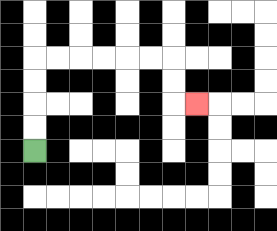{'start': '[1, 6]', 'end': '[8, 4]', 'path_directions': 'U,U,U,U,R,R,R,R,R,R,D,D,R', 'path_coordinates': '[[1, 6], [1, 5], [1, 4], [1, 3], [1, 2], [2, 2], [3, 2], [4, 2], [5, 2], [6, 2], [7, 2], [7, 3], [7, 4], [8, 4]]'}